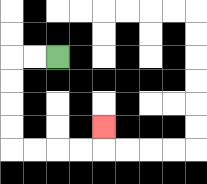{'start': '[2, 2]', 'end': '[4, 5]', 'path_directions': 'L,L,D,D,D,D,R,R,R,R,U', 'path_coordinates': '[[2, 2], [1, 2], [0, 2], [0, 3], [0, 4], [0, 5], [0, 6], [1, 6], [2, 6], [3, 6], [4, 6], [4, 5]]'}